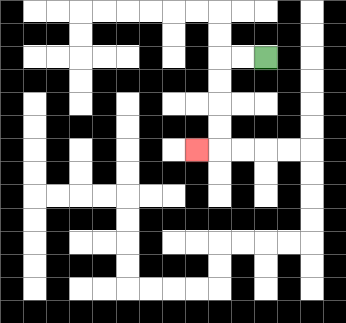{'start': '[11, 2]', 'end': '[8, 6]', 'path_directions': 'L,L,D,D,D,D,L', 'path_coordinates': '[[11, 2], [10, 2], [9, 2], [9, 3], [9, 4], [9, 5], [9, 6], [8, 6]]'}